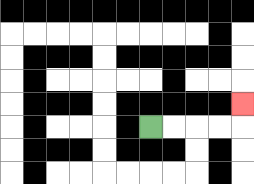{'start': '[6, 5]', 'end': '[10, 4]', 'path_directions': 'R,R,R,R,U', 'path_coordinates': '[[6, 5], [7, 5], [8, 5], [9, 5], [10, 5], [10, 4]]'}